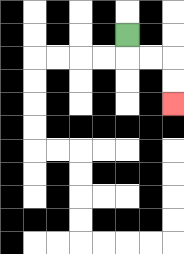{'start': '[5, 1]', 'end': '[7, 4]', 'path_directions': 'D,R,R,D,D', 'path_coordinates': '[[5, 1], [5, 2], [6, 2], [7, 2], [7, 3], [7, 4]]'}